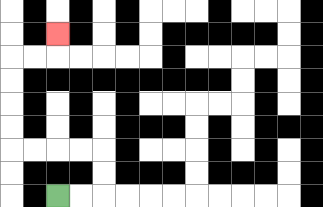{'start': '[2, 8]', 'end': '[2, 1]', 'path_directions': 'R,R,U,U,L,L,L,L,U,U,U,U,R,R,U', 'path_coordinates': '[[2, 8], [3, 8], [4, 8], [4, 7], [4, 6], [3, 6], [2, 6], [1, 6], [0, 6], [0, 5], [0, 4], [0, 3], [0, 2], [1, 2], [2, 2], [2, 1]]'}